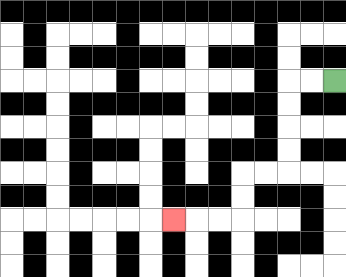{'start': '[14, 3]', 'end': '[7, 9]', 'path_directions': 'L,L,D,D,D,D,L,L,D,D,L,L,L', 'path_coordinates': '[[14, 3], [13, 3], [12, 3], [12, 4], [12, 5], [12, 6], [12, 7], [11, 7], [10, 7], [10, 8], [10, 9], [9, 9], [8, 9], [7, 9]]'}